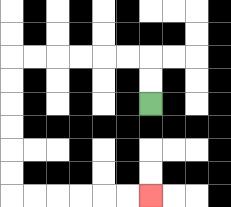{'start': '[6, 4]', 'end': '[6, 8]', 'path_directions': 'U,U,L,L,L,L,L,L,D,D,D,D,D,D,R,R,R,R,R,R', 'path_coordinates': '[[6, 4], [6, 3], [6, 2], [5, 2], [4, 2], [3, 2], [2, 2], [1, 2], [0, 2], [0, 3], [0, 4], [0, 5], [0, 6], [0, 7], [0, 8], [1, 8], [2, 8], [3, 8], [4, 8], [5, 8], [6, 8]]'}